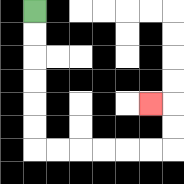{'start': '[1, 0]', 'end': '[6, 4]', 'path_directions': 'D,D,D,D,D,D,R,R,R,R,R,R,U,U,L', 'path_coordinates': '[[1, 0], [1, 1], [1, 2], [1, 3], [1, 4], [1, 5], [1, 6], [2, 6], [3, 6], [4, 6], [5, 6], [6, 6], [7, 6], [7, 5], [7, 4], [6, 4]]'}